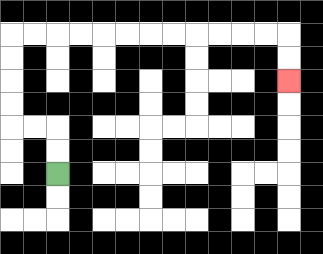{'start': '[2, 7]', 'end': '[12, 3]', 'path_directions': 'U,U,L,L,U,U,U,U,R,R,R,R,R,R,R,R,R,R,R,R,D,D', 'path_coordinates': '[[2, 7], [2, 6], [2, 5], [1, 5], [0, 5], [0, 4], [0, 3], [0, 2], [0, 1], [1, 1], [2, 1], [3, 1], [4, 1], [5, 1], [6, 1], [7, 1], [8, 1], [9, 1], [10, 1], [11, 1], [12, 1], [12, 2], [12, 3]]'}